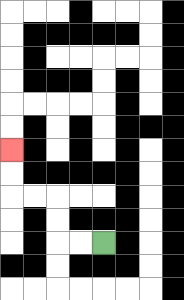{'start': '[4, 10]', 'end': '[0, 6]', 'path_directions': 'L,L,U,U,L,L,U,U', 'path_coordinates': '[[4, 10], [3, 10], [2, 10], [2, 9], [2, 8], [1, 8], [0, 8], [0, 7], [0, 6]]'}